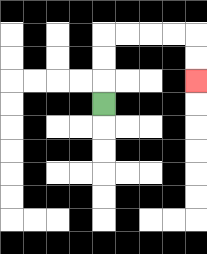{'start': '[4, 4]', 'end': '[8, 3]', 'path_directions': 'U,U,U,R,R,R,R,D,D', 'path_coordinates': '[[4, 4], [4, 3], [4, 2], [4, 1], [5, 1], [6, 1], [7, 1], [8, 1], [8, 2], [8, 3]]'}